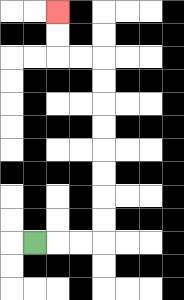{'start': '[1, 10]', 'end': '[2, 0]', 'path_directions': 'R,R,R,U,U,U,U,U,U,U,U,L,L,U,U', 'path_coordinates': '[[1, 10], [2, 10], [3, 10], [4, 10], [4, 9], [4, 8], [4, 7], [4, 6], [4, 5], [4, 4], [4, 3], [4, 2], [3, 2], [2, 2], [2, 1], [2, 0]]'}